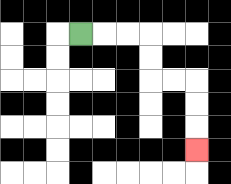{'start': '[3, 1]', 'end': '[8, 6]', 'path_directions': 'R,R,R,D,D,R,R,D,D,D', 'path_coordinates': '[[3, 1], [4, 1], [5, 1], [6, 1], [6, 2], [6, 3], [7, 3], [8, 3], [8, 4], [8, 5], [8, 6]]'}